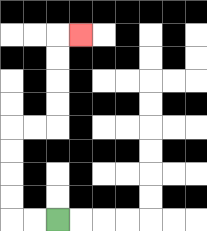{'start': '[2, 9]', 'end': '[3, 1]', 'path_directions': 'L,L,U,U,U,U,R,R,U,U,U,U,R', 'path_coordinates': '[[2, 9], [1, 9], [0, 9], [0, 8], [0, 7], [0, 6], [0, 5], [1, 5], [2, 5], [2, 4], [2, 3], [2, 2], [2, 1], [3, 1]]'}